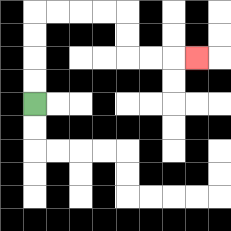{'start': '[1, 4]', 'end': '[8, 2]', 'path_directions': 'U,U,U,U,R,R,R,R,D,D,R,R,R', 'path_coordinates': '[[1, 4], [1, 3], [1, 2], [1, 1], [1, 0], [2, 0], [3, 0], [4, 0], [5, 0], [5, 1], [5, 2], [6, 2], [7, 2], [8, 2]]'}